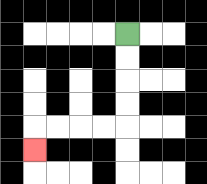{'start': '[5, 1]', 'end': '[1, 6]', 'path_directions': 'D,D,D,D,L,L,L,L,D', 'path_coordinates': '[[5, 1], [5, 2], [5, 3], [5, 4], [5, 5], [4, 5], [3, 5], [2, 5], [1, 5], [1, 6]]'}